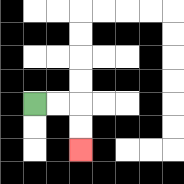{'start': '[1, 4]', 'end': '[3, 6]', 'path_directions': 'R,R,D,D', 'path_coordinates': '[[1, 4], [2, 4], [3, 4], [3, 5], [3, 6]]'}